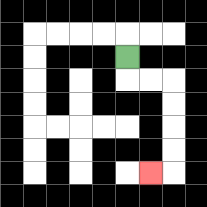{'start': '[5, 2]', 'end': '[6, 7]', 'path_directions': 'D,R,R,D,D,D,D,L', 'path_coordinates': '[[5, 2], [5, 3], [6, 3], [7, 3], [7, 4], [7, 5], [7, 6], [7, 7], [6, 7]]'}